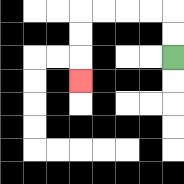{'start': '[7, 2]', 'end': '[3, 3]', 'path_directions': 'U,U,L,L,L,L,D,D,D', 'path_coordinates': '[[7, 2], [7, 1], [7, 0], [6, 0], [5, 0], [4, 0], [3, 0], [3, 1], [3, 2], [3, 3]]'}